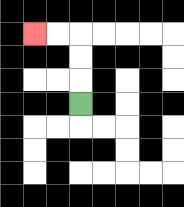{'start': '[3, 4]', 'end': '[1, 1]', 'path_directions': 'U,U,U,L,L', 'path_coordinates': '[[3, 4], [3, 3], [3, 2], [3, 1], [2, 1], [1, 1]]'}